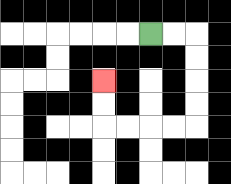{'start': '[6, 1]', 'end': '[4, 3]', 'path_directions': 'R,R,D,D,D,D,L,L,L,L,U,U', 'path_coordinates': '[[6, 1], [7, 1], [8, 1], [8, 2], [8, 3], [8, 4], [8, 5], [7, 5], [6, 5], [5, 5], [4, 5], [4, 4], [4, 3]]'}